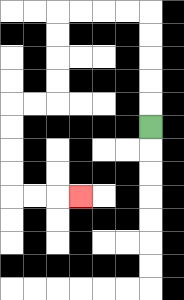{'start': '[6, 5]', 'end': '[3, 8]', 'path_directions': 'U,U,U,U,U,L,L,L,L,D,D,D,D,L,L,D,D,D,D,R,R,R', 'path_coordinates': '[[6, 5], [6, 4], [6, 3], [6, 2], [6, 1], [6, 0], [5, 0], [4, 0], [3, 0], [2, 0], [2, 1], [2, 2], [2, 3], [2, 4], [1, 4], [0, 4], [0, 5], [0, 6], [0, 7], [0, 8], [1, 8], [2, 8], [3, 8]]'}